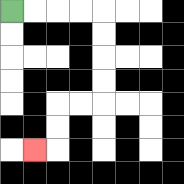{'start': '[0, 0]', 'end': '[1, 6]', 'path_directions': 'R,R,R,R,D,D,D,D,L,L,D,D,L', 'path_coordinates': '[[0, 0], [1, 0], [2, 0], [3, 0], [4, 0], [4, 1], [4, 2], [4, 3], [4, 4], [3, 4], [2, 4], [2, 5], [2, 6], [1, 6]]'}